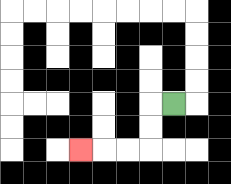{'start': '[7, 4]', 'end': '[3, 6]', 'path_directions': 'L,D,D,L,L,L', 'path_coordinates': '[[7, 4], [6, 4], [6, 5], [6, 6], [5, 6], [4, 6], [3, 6]]'}